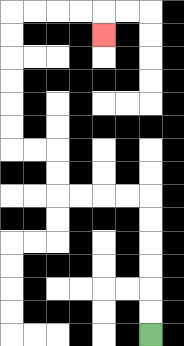{'start': '[6, 14]', 'end': '[4, 1]', 'path_directions': 'U,U,U,U,U,U,L,L,L,L,U,U,L,L,U,U,U,U,U,U,R,R,R,R,D', 'path_coordinates': '[[6, 14], [6, 13], [6, 12], [6, 11], [6, 10], [6, 9], [6, 8], [5, 8], [4, 8], [3, 8], [2, 8], [2, 7], [2, 6], [1, 6], [0, 6], [0, 5], [0, 4], [0, 3], [0, 2], [0, 1], [0, 0], [1, 0], [2, 0], [3, 0], [4, 0], [4, 1]]'}